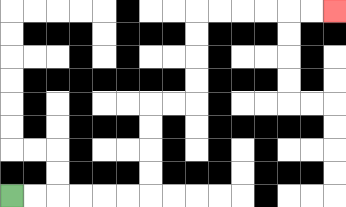{'start': '[0, 8]', 'end': '[14, 0]', 'path_directions': 'R,R,R,R,R,R,U,U,U,U,R,R,U,U,U,U,R,R,R,R,R,R', 'path_coordinates': '[[0, 8], [1, 8], [2, 8], [3, 8], [4, 8], [5, 8], [6, 8], [6, 7], [6, 6], [6, 5], [6, 4], [7, 4], [8, 4], [8, 3], [8, 2], [8, 1], [8, 0], [9, 0], [10, 0], [11, 0], [12, 0], [13, 0], [14, 0]]'}